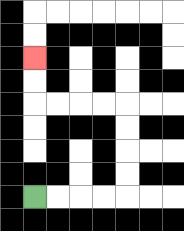{'start': '[1, 8]', 'end': '[1, 2]', 'path_directions': 'R,R,R,R,U,U,U,U,L,L,L,L,U,U', 'path_coordinates': '[[1, 8], [2, 8], [3, 8], [4, 8], [5, 8], [5, 7], [5, 6], [5, 5], [5, 4], [4, 4], [3, 4], [2, 4], [1, 4], [1, 3], [1, 2]]'}